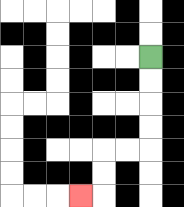{'start': '[6, 2]', 'end': '[3, 8]', 'path_directions': 'D,D,D,D,L,L,D,D,L', 'path_coordinates': '[[6, 2], [6, 3], [6, 4], [6, 5], [6, 6], [5, 6], [4, 6], [4, 7], [4, 8], [3, 8]]'}